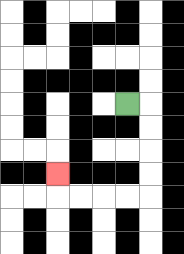{'start': '[5, 4]', 'end': '[2, 7]', 'path_directions': 'R,D,D,D,D,L,L,L,L,U', 'path_coordinates': '[[5, 4], [6, 4], [6, 5], [6, 6], [6, 7], [6, 8], [5, 8], [4, 8], [3, 8], [2, 8], [2, 7]]'}